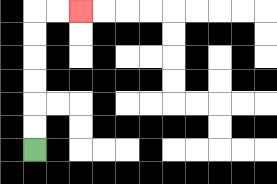{'start': '[1, 6]', 'end': '[3, 0]', 'path_directions': 'U,U,U,U,U,U,R,R', 'path_coordinates': '[[1, 6], [1, 5], [1, 4], [1, 3], [1, 2], [1, 1], [1, 0], [2, 0], [3, 0]]'}